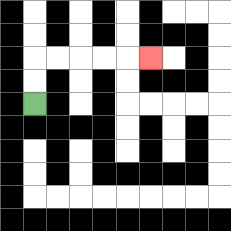{'start': '[1, 4]', 'end': '[6, 2]', 'path_directions': 'U,U,R,R,R,R,R', 'path_coordinates': '[[1, 4], [1, 3], [1, 2], [2, 2], [3, 2], [4, 2], [5, 2], [6, 2]]'}